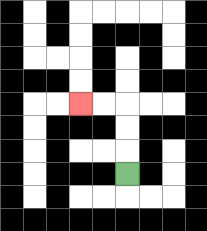{'start': '[5, 7]', 'end': '[3, 4]', 'path_directions': 'U,U,U,L,L', 'path_coordinates': '[[5, 7], [5, 6], [5, 5], [5, 4], [4, 4], [3, 4]]'}